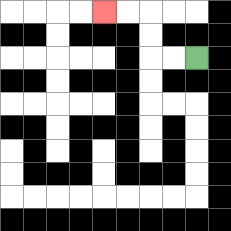{'start': '[8, 2]', 'end': '[4, 0]', 'path_directions': 'L,L,U,U,L,L', 'path_coordinates': '[[8, 2], [7, 2], [6, 2], [6, 1], [6, 0], [5, 0], [4, 0]]'}